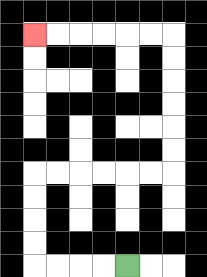{'start': '[5, 11]', 'end': '[1, 1]', 'path_directions': 'L,L,L,L,U,U,U,U,R,R,R,R,R,R,U,U,U,U,U,U,L,L,L,L,L,L', 'path_coordinates': '[[5, 11], [4, 11], [3, 11], [2, 11], [1, 11], [1, 10], [1, 9], [1, 8], [1, 7], [2, 7], [3, 7], [4, 7], [5, 7], [6, 7], [7, 7], [7, 6], [7, 5], [7, 4], [7, 3], [7, 2], [7, 1], [6, 1], [5, 1], [4, 1], [3, 1], [2, 1], [1, 1]]'}